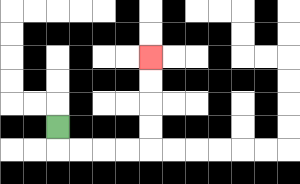{'start': '[2, 5]', 'end': '[6, 2]', 'path_directions': 'D,R,R,R,R,U,U,U,U', 'path_coordinates': '[[2, 5], [2, 6], [3, 6], [4, 6], [5, 6], [6, 6], [6, 5], [6, 4], [6, 3], [6, 2]]'}